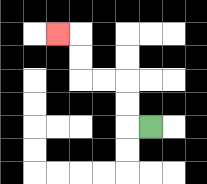{'start': '[6, 5]', 'end': '[2, 1]', 'path_directions': 'L,U,U,L,L,U,U,L', 'path_coordinates': '[[6, 5], [5, 5], [5, 4], [5, 3], [4, 3], [3, 3], [3, 2], [3, 1], [2, 1]]'}